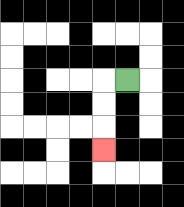{'start': '[5, 3]', 'end': '[4, 6]', 'path_directions': 'L,D,D,D', 'path_coordinates': '[[5, 3], [4, 3], [4, 4], [4, 5], [4, 6]]'}